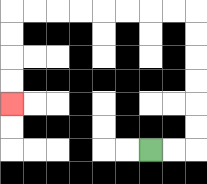{'start': '[6, 6]', 'end': '[0, 4]', 'path_directions': 'R,R,U,U,U,U,U,U,L,L,L,L,L,L,L,L,D,D,D,D', 'path_coordinates': '[[6, 6], [7, 6], [8, 6], [8, 5], [8, 4], [8, 3], [8, 2], [8, 1], [8, 0], [7, 0], [6, 0], [5, 0], [4, 0], [3, 0], [2, 0], [1, 0], [0, 0], [0, 1], [0, 2], [0, 3], [0, 4]]'}